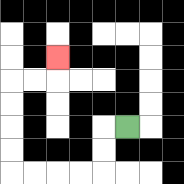{'start': '[5, 5]', 'end': '[2, 2]', 'path_directions': 'L,D,D,L,L,L,L,U,U,U,U,R,R,U', 'path_coordinates': '[[5, 5], [4, 5], [4, 6], [4, 7], [3, 7], [2, 7], [1, 7], [0, 7], [0, 6], [0, 5], [0, 4], [0, 3], [1, 3], [2, 3], [2, 2]]'}